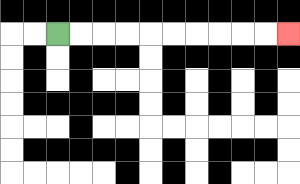{'start': '[2, 1]', 'end': '[12, 1]', 'path_directions': 'R,R,R,R,R,R,R,R,R,R', 'path_coordinates': '[[2, 1], [3, 1], [4, 1], [5, 1], [6, 1], [7, 1], [8, 1], [9, 1], [10, 1], [11, 1], [12, 1]]'}